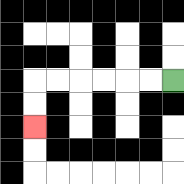{'start': '[7, 3]', 'end': '[1, 5]', 'path_directions': 'L,L,L,L,L,L,D,D', 'path_coordinates': '[[7, 3], [6, 3], [5, 3], [4, 3], [3, 3], [2, 3], [1, 3], [1, 4], [1, 5]]'}